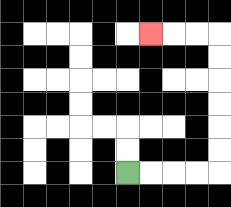{'start': '[5, 7]', 'end': '[6, 1]', 'path_directions': 'R,R,R,R,U,U,U,U,U,U,L,L,L', 'path_coordinates': '[[5, 7], [6, 7], [7, 7], [8, 7], [9, 7], [9, 6], [9, 5], [9, 4], [9, 3], [9, 2], [9, 1], [8, 1], [7, 1], [6, 1]]'}